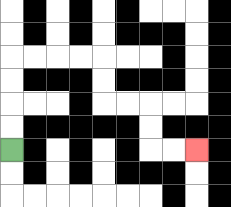{'start': '[0, 6]', 'end': '[8, 6]', 'path_directions': 'U,U,U,U,R,R,R,R,D,D,R,R,D,D,R,R', 'path_coordinates': '[[0, 6], [0, 5], [0, 4], [0, 3], [0, 2], [1, 2], [2, 2], [3, 2], [4, 2], [4, 3], [4, 4], [5, 4], [6, 4], [6, 5], [6, 6], [7, 6], [8, 6]]'}